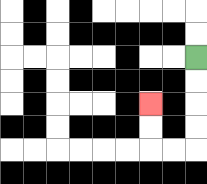{'start': '[8, 2]', 'end': '[6, 4]', 'path_directions': 'D,D,D,D,L,L,U,U', 'path_coordinates': '[[8, 2], [8, 3], [8, 4], [8, 5], [8, 6], [7, 6], [6, 6], [6, 5], [6, 4]]'}